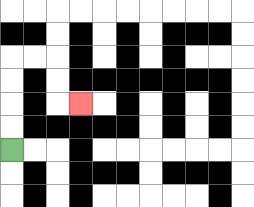{'start': '[0, 6]', 'end': '[3, 4]', 'path_directions': 'U,U,U,U,R,R,D,D,R', 'path_coordinates': '[[0, 6], [0, 5], [0, 4], [0, 3], [0, 2], [1, 2], [2, 2], [2, 3], [2, 4], [3, 4]]'}